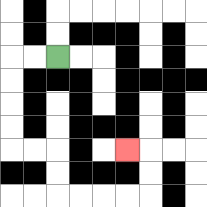{'start': '[2, 2]', 'end': '[5, 6]', 'path_directions': 'L,L,D,D,D,D,R,R,D,D,R,R,R,R,U,U,L', 'path_coordinates': '[[2, 2], [1, 2], [0, 2], [0, 3], [0, 4], [0, 5], [0, 6], [1, 6], [2, 6], [2, 7], [2, 8], [3, 8], [4, 8], [5, 8], [6, 8], [6, 7], [6, 6], [5, 6]]'}